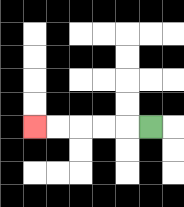{'start': '[6, 5]', 'end': '[1, 5]', 'path_directions': 'L,L,L,L,L', 'path_coordinates': '[[6, 5], [5, 5], [4, 5], [3, 5], [2, 5], [1, 5]]'}